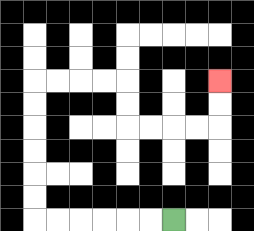{'start': '[7, 9]', 'end': '[9, 3]', 'path_directions': 'L,L,L,L,L,L,U,U,U,U,U,U,R,R,R,R,D,D,R,R,R,R,U,U', 'path_coordinates': '[[7, 9], [6, 9], [5, 9], [4, 9], [3, 9], [2, 9], [1, 9], [1, 8], [1, 7], [1, 6], [1, 5], [1, 4], [1, 3], [2, 3], [3, 3], [4, 3], [5, 3], [5, 4], [5, 5], [6, 5], [7, 5], [8, 5], [9, 5], [9, 4], [9, 3]]'}